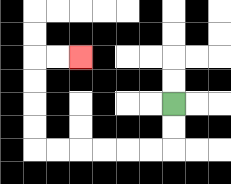{'start': '[7, 4]', 'end': '[3, 2]', 'path_directions': 'D,D,L,L,L,L,L,L,U,U,U,U,R,R', 'path_coordinates': '[[7, 4], [7, 5], [7, 6], [6, 6], [5, 6], [4, 6], [3, 6], [2, 6], [1, 6], [1, 5], [1, 4], [1, 3], [1, 2], [2, 2], [3, 2]]'}